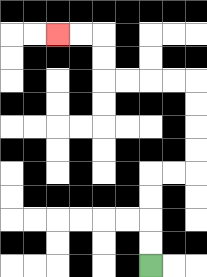{'start': '[6, 11]', 'end': '[2, 1]', 'path_directions': 'U,U,U,U,R,R,U,U,U,U,L,L,L,L,U,U,L,L', 'path_coordinates': '[[6, 11], [6, 10], [6, 9], [6, 8], [6, 7], [7, 7], [8, 7], [8, 6], [8, 5], [8, 4], [8, 3], [7, 3], [6, 3], [5, 3], [4, 3], [4, 2], [4, 1], [3, 1], [2, 1]]'}